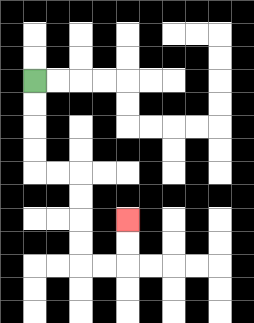{'start': '[1, 3]', 'end': '[5, 9]', 'path_directions': 'D,D,D,D,R,R,D,D,D,D,R,R,U,U', 'path_coordinates': '[[1, 3], [1, 4], [1, 5], [1, 6], [1, 7], [2, 7], [3, 7], [3, 8], [3, 9], [3, 10], [3, 11], [4, 11], [5, 11], [5, 10], [5, 9]]'}